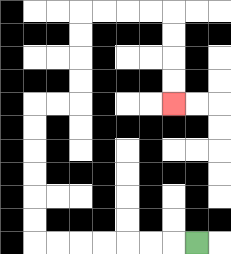{'start': '[8, 10]', 'end': '[7, 4]', 'path_directions': 'L,L,L,L,L,L,L,U,U,U,U,U,U,R,R,U,U,U,U,R,R,R,R,D,D,D,D', 'path_coordinates': '[[8, 10], [7, 10], [6, 10], [5, 10], [4, 10], [3, 10], [2, 10], [1, 10], [1, 9], [1, 8], [1, 7], [1, 6], [1, 5], [1, 4], [2, 4], [3, 4], [3, 3], [3, 2], [3, 1], [3, 0], [4, 0], [5, 0], [6, 0], [7, 0], [7, 1], [7, 2], [7, 3], [7, 4]]'}